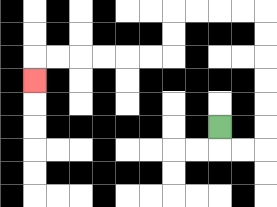{'start': '[9, 5]', 'end': '[1, 3]', 'path_directions': 'D,R,R,U,U,U,U,U,U,L,L,L,L,D,D,L,L,L,L,L,L,D', 'path_coordinates': '[[9, 5], [9, 6], [10, 6], [11, 6], [11, 5], [11, 4], [11, 3], [11, 2], [11, 1], [11, 0], [10, 0], [9, 0], [8, 0], [7, 0], [7, 1], [7, 2], [6, 2], [5, 2], [4, 2], [3, 2], [2, 2], [1, 2], [1, 3]]'}